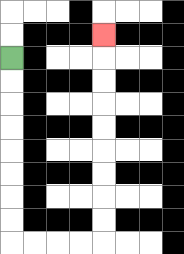{'start': '[0, 2]', 'end': '[4, 1]', 'path_directions': 'D,D,D,D,D,D,D,D,R,R,R,R,U,U,U,U,U,U,U,U,U', 'path_coordinates': '[[0, 2], [0, 3], [0, 4], [0, 5], [0, 6], [0, 7], [0, 8], [0, 9], [0, 10], [1, 10], [2, 10], [3, 10], [4, 10], [4, 9], [4, 8], [4, 7], [4, 6], [4, 5], [4, 4], [4, 3], [4, 2], [4, 1]]'}